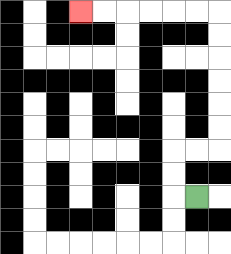{'start': '[8, 8]', 'end': '[3, 0]', 'path_directions': 'L,U,U,R,R,U,U,U,U,U,U,L,L,L,L,L,L', 'path_coordinates': '[[8, 8], [7, 8], [7, 7], [7, 6], [8, 6], [9, 6], [9, 5], [9, 4], [9, 3], [9, 2], [9, 1], [9, 0], [8, 0], [7, 0], [6, 0], [5, 0], [4, 0], [3, 0]]'}